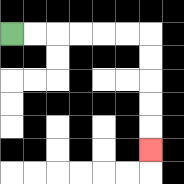{'start': '[0, 1]', 'end': '[6, 6]', 'path_directions': 'R,R,R,R,R,R,D,D,D,D,D', 'path_coordinates': '[[0, 1], [1, 1], [2, 1], [3, 1], [4, 1], [5, 1], [6, 1], [6, 2], [6, 3], [6, 4], [6, 5], [6, 6]]'}